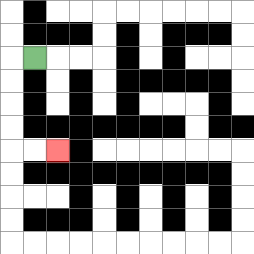{'start': '[1, 2]', 'end': '[2, 6]', 'path_directions': 'L,D,D,D,D,R,R', 'path_coordinates': '[[1, 2], [0, 2], [0, 3], [0, 4], [0, 5], [0, 6], [1, 6], [2, 6]]'}